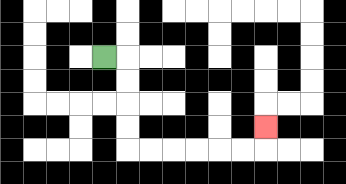{'start': '[4, 2]', 'end': '[11, 5]', 'path_directions': 'R,D,D,D,D,R,R,R,R,R,R,U', 'path_coordinates': '[[4, 2], [5, 2], [5, 3], [5, 4], [5, 5], [5, 6], [6, 6], [7, 6], [8, 6], [9, 6], [10, 6], [11, 6], [11, 5]]'}